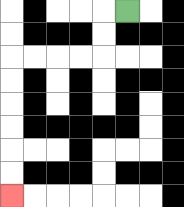{'start': '[5, 0]', 'end': '[0, 8]', 'path_directions': 'L,D,D,L,L,L,L,D,D,D,D,D,D', 'path_coordinates': '[[5, 0], [4, 0], [4, 1], [4, 2], [3, 2], [2, 2], [1, 2], [0, 2], [0, 3], [0, 4], [0, 5], [0, 6], [0, 7], [0, 8]]'}